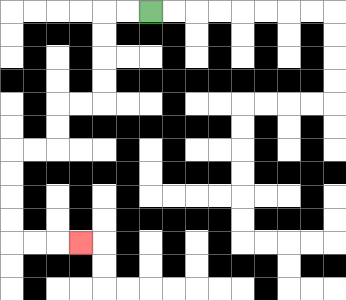{'start': '[6, 0]', 'end': '[3, 10]', 'path_directions': 'L,L,D,D,D,D,L,L,D,D,L,L,D,D,D,D,R,R,R', 'path_coordinates': '[[6, 0], [5, 0], [4, 0], [4, 1], [4, 2], [4, 3], [4, 4], [3, 4], [2, 4], [2, 5], [2, 6], [1, 6], [0, 6], [0, 7], [0, 8], [0, 9], [0, 10], [1, 10], [2, 10], [3, 10]]'}